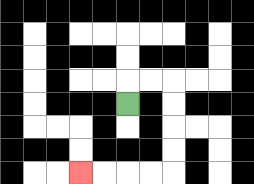{'start': '[5, 4]', 'end': '[3, 7]', 'path_directions': 'U,R,R,D,D,D,D,L,L,L,L', 'path_coordinates': '[[5, 4], [5, 3], [6, 3], [7, 3], [7, 4], [7, 5], [7, 6], [7, 7], [6, 7], [5, 7], [4, 7], [3, 7]]'}